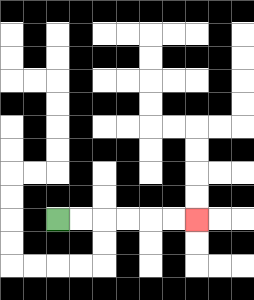{'start': '[2, 9]', 'end': '[8, 9]', 'path_directions': 'R,R,R,R,R,R', 'path_coordinates': '[[2, 9], [3, 9], [4, 9], [5, 9], [6, 9], [7, 9], [8, 9]]'}